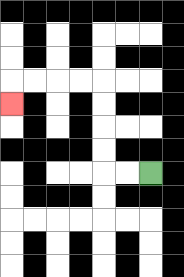{'start': '[6, 7]', 'end': '[0, 4]', 'path_directions': 'L,L,U,U,U,U,L,L,L,L,D', 'path_coordinates': '[[6, 7], [5, 7], [4, 7], [4, 6], [4, 5], [4, 4], [4, 3], [3, 3], [2, 3], [1, 3], [0, 3], [0, 4]]'}